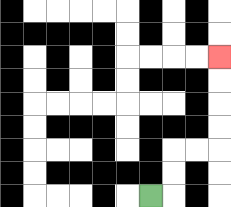{'start': '[6, 8]', 'end': '[9, 2]', 'path_directions': 'R,U,U,R,R,U,U,U,U', 'path_coordinates': '[[6, 8], [7, 8], [7, 7], [7, 6], [8, 6], [9, 6], [9, 5], [9, 4], [9, 3], [9, 2]]'}